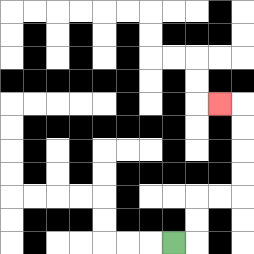{'start': '[7, 10]', 'end': '[9, 4]', 'path_directions': 'R,U,U,R,R,U,U,U,U,L', 'path_coordinates': '[[7, 10], [8, 10], [8, 9], [8, 8], [9, 8], [10, 8], [10, 7], [10, 6], [10, 5], [10, 4], [9, 4]]'}